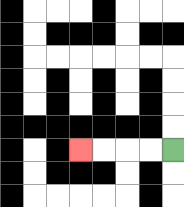{'start': '[7, 6]', 'end': '[3, 6]', 'path_directions': 'L,L,L,L', 'path_coordinates': '[[7, 6], [6, 6], [5, 6], [4, 6], [3, 6]]'}